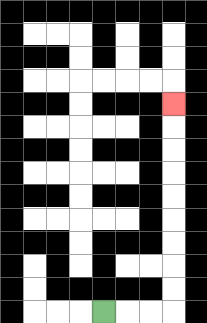{'start': '[4, 13]', 'end': '[7, 4]', 'path_directions': 'R,R,R,U,U,U,U,U,U,U,U,U', 'path_coordinates': '[[4, 13], [5, 13], [6, 13], [7, 13], [7, 12], [7, 11], [7, 10], [7, 9], [7, 8], [7, 7], [7, 6], [7, 5], [7, 4]]'}